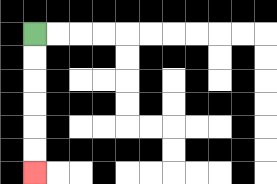{'start': '[1, 1]', 'end': '[1, 7]', 'path_directions': 'D,D,D,D,D,D', 'path_coordinates': '[[1, 1], [1, 2], [1, 3], [1, 4], [1, 5], [1, 6], [1, 7]]'}